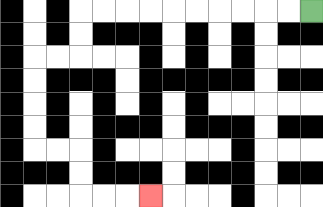{'start': '[13, 0]', 'end': '[6, 8]', 'path_directions': 'L,L,L,L,L,L,L,L,L,L,D,D,L,L,D,D,D,D,R,R,D,D,R,R,R', 'path_coordinates': '[[13, 0], [12, 0], [11, 0], [10, 0], [9, 0], [8, 0], [7, 0], [6, 0], [5, 0], [4, 0], [3, 0], [3, 1], [3, 2], [2, 2], [1, 2], [1, 3], [1, 4], [1, 5], [1, 6], [2, 6], [3, 6], [3, 7], [3, 8], [4, 8], [5, 8], [6, 8]]'}